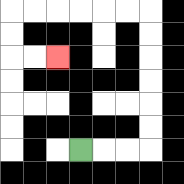{'start': '[3, 6]', 'end': '[2, 2]', 'path_directions': 'R,R,R,U,U,U,U,U,U,L,L,L,L,L,L,D,D,R,R', 'path_coordinates': '[[3, 6], [4, 6], [5, 6], [6, 6], [6, 5], [6, 4], [6, 3], [6, 2], [6, 1], [6, 0], [5, 0], [4, 0], [3, 0], [2, 0], [1, 0], [0, 0], [0, 1], [0, 2], [1, 2], [2, 2]]'}